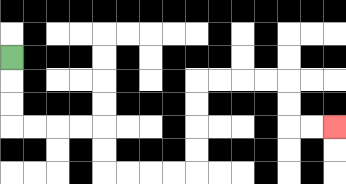{'start': '[0, 2]', 'end': '[14, 5]', 'path_directions': 'D,D,D,R,R,R,R,D,D,R,R,R,R,U,U,U,U,R,R,R,R,D,D,R,R', 'path_coordinates': '[[0, 2], [0, 3], [0, 4], [0, 5], [1, 5], [2, 5], [3, 5], [4, 5], [4, 6], [4, 7], [5, 7], [6, 7], [7, 7], [8, 7], [8, 6], [8, 5], [8, 4], [8, 3], [9, 3], [10, 3], [11, 3], [12, 3], [12, 4], [12, 5], [13, 5], [14, 5]]'}